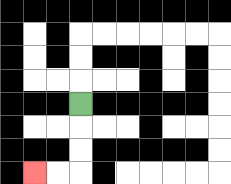{'start': '[3, 4]', 'end': '[1, 7]', 'path_directions': 'D,D,D,L,L', 'path_coordinates': '[[3, 4], [3, 5], [3, 6], [3, 7], [2, 7], [1, 7]]'}